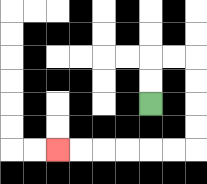{'start': '[6, 4]', 'end': '[2, 6]', 'path_directions': 'U,U,R,R,D,D,D,D,L,L,L,L,L,L', 'path_coordinates': '[[6, 4], [6, 3], [6, 2], [7, 2], [8, 2], [8, 3], [8, 4], [8, 5], [8, 6], [7, 6], [6, 6], [5, 6], [4, 6], [3, 6], [2, 6]]'}